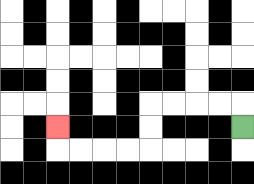{'start': '[10, 5]', 'end': '[2, 5]', 'path_directions': 'U,L,L,L,L,D,D,L,L,L,L,U', 'path_coordinates': '[[10, 5], [10, 4], [9, 4], [8, 4], [7, 4], [6, 4], [6, 5], [6, 6], [5, 6], [4, 6], [3, 6], [2, 6], [2, 5]]'}